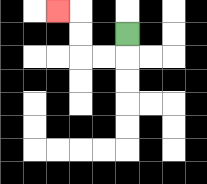{'start': '[5, 1]', 'end': '[2, 0]', 'path_directions': 'D,L,L,U,U,L', 'path_coordinates': '[[5, 1], [5, 2], [4, 2], [3, 2], [3, 1], [3, 0], [2, 0]]'}